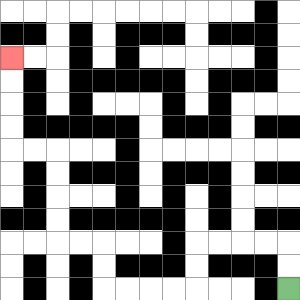{'start': '[12, 12]', 'end': '[0, 2]', 'path_directions': 'U,U,L,L,L,L,D,D,L,L,L,L,U,U,L,L,U,U,U,U,L,L,U,U,U,U', 'path_coordinates': '[[12, 12], [12, 11], [12, 10], [11, 10], [10, 10], [9, 10], [8, 10], [8, 11], [8, 12], [7, 12], [6, 12], [5, 12], [4, 12], [4, 11], [4, 10], [3, 10], [2, 10], [2, 9], [2, 8], [2, 7], [2, 6], [1, 6], [0, 6], [0, 5], [0, 4], [0, 3], [0, 2]]'}